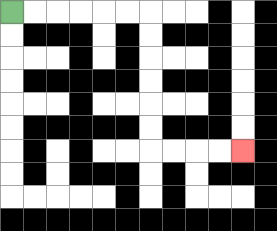{'start': '[0, 0]', 'end': '[10, 6]', 'path_directions': 'R,R,R,R,R,R,D,D,D,D,D,D,R,R,R,R', 'path_coordinates': '[[0, 0], [1, 0], [2, 0], [3, 0], [4, 0], [5, 0], [6, 0], [6, 1], [6, 2], [6, 3], [6, 4], [6, 5], [6, 6], [7, 6], [8, 6], [9, 6], [10, 6]]'}